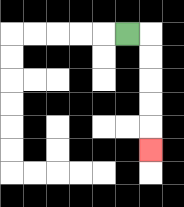{'start': '[5, 1]', 'end': '[6, 6]', 'path_directions': 'R,D,D,D,D,D', 'path_coordinates': '[[5, 1], [6, 1], [6, 2], [6, 3], [6, 4], [6, 5], [6, 6]]'}